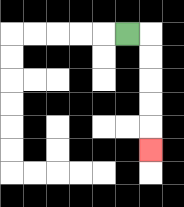{'start': '[5, 1]', 'end': '[6, 6]', 'path_directions': 'R,D,D,D,D,D', 'path_coordinates': '[[5, 1], [6, 1], [6, 2], [6, 3], [6, 4], [6, 5], [6, 6]]'}